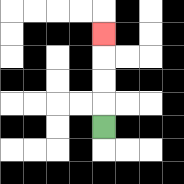{'start': '[4, 5]', 'end': '[4, 1]', 'path_directions': 'U,U,U,U', 'path_coordinates': '[[4, 5], [4, 4], [4, 3], [4, 2], [4, 1]]'}